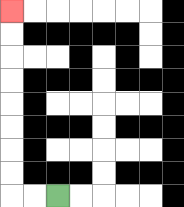{'start': '[2, 8]', 'end': '[0, 0]', 'path_directions': 'L,L,U,U,U,U,U,U,U,U', 'path_coordinates': '[[2, 8], [1, 8], [0, 8], [0, 7], [0, 6], [0, 5], [0, 4], [0, 3], [0, 2], [0, 1], [0, 0]]'}